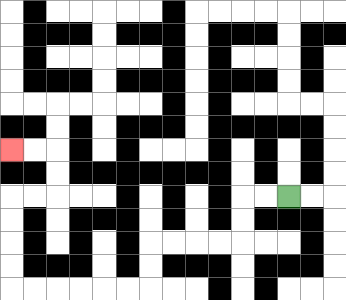{'start': '[12, 8]', 'end': '[0, 6]', 'path_directions': 'L,L,D,D,L,L,L,L,D,D,L,L,L,L,L,L,U,U,U,U,R,R,U,U,L,L', 'path_coordinates': '[[12, 8], [11, 8], [10, 8], [10, 9], [10, 10], [9, 10], [8, 10], [7, 10], [6, 10], [6, 11], [6, 12], [5, 12], [4, 12], [3, 12], [2, 12], [1, 12], [0, 12], [0, 11], [0, 10], [0, 9], [0, 8], [1, 8], [2, 8], [2, 7], [2, 6], [1, 6], [0, 6]]'}